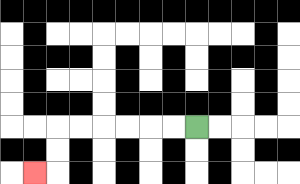{'start': '[8, 5]', 'end': '[1, 7]', 'path_directions': 'L,L,L,L,L,L,D,D,L', 'path_coordinates': '[[8, 5], [7, 5], [6, 5], [5, 5], [4, 5], [3, 5], [2, 5], [2, 6], [2, 7], [1, 7]]'}